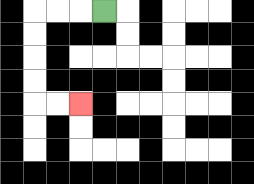{'start': '[4, 0]', 'end': '[3, 4]', 'path_directions': 'L,L,L,D,D,D,D,R,R', 'path_coordinates': '[[4, 0], [3, 0], [2, 0], [1, 0], [1, 1], [1, 2], [1, 3], [1, 4], [2, 4], [3, 4]]'}